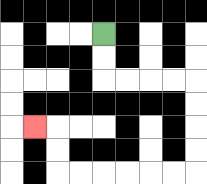{'start': '[4, 1]', 'end': '[1, 5]', 'path_directions': 'D,D,R,R,R,R,D,D,D,D,L,L,L,L,L,L,U,U,L', 'path_coordinates': '[[4, 1], [4, 2], [4, 3], [5, 3], [6, 3], [7, 3], [8, 3], [8, 4], [8, 5], [8, 6], [8, 7], [7, 7], [6, 7], [5, 7], [4, 7], [3, 7], [2, 7], [2, 6], [2, 5], [1, 5]]'}